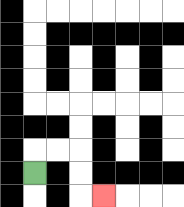{'start': '[1, 7]', 'end': '[4, 8]', 'path_directions': 'U,R,R,D,D,R', 'path_coordinates': '[[1, 7], [1, 6], [2, 6], [3, 6], [3, 7], [3, 8], [4, 8]]'}